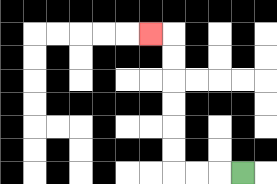{'start': '[10, 7]', 'end': '[6, 1]', 'path_directions': 'L,L,L,U,U,U,U,U,U,L', 'path_coordinates': '[[10, 7], [9, 7], [8, 7], [7, 7], [7, 6], [7, 5], [7, 4], [7, 3], [7, 2], [7, 1], [6, 1]]'}